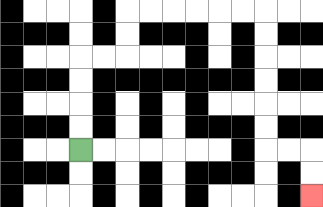{'start': '[3, 6]', 'end': '[13, 8]', 'path_directions': 'U,U,U,U,R,R,U,U,R,R,R,R,R,R,D,D,D,D,D,D,R,R,D,D', 'path_coordinates': '[[3, 6], [3, 5], [3, 4], [3, 3], [3, 2], [4, 2], [5, 2], [5, 1], [5, 0], [6, 0], [7, 0], [8, 0], [9, 0], [10, 0], [11, 0], [11, 1], [11, 2], [11, 3], [11, 4], [11, 5], [11, 6], [12, 6], [13, 6], [13, 7], [13, 8]]'}